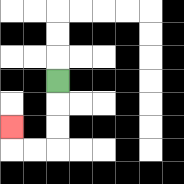{'start': '[2, 3]', 'end': '[0, 5]', 'path_directions': 'D,D,D,L,L,U', 'path_coordinates': '[[2, 3], [2, 4], [2, 5], [2, 6], [1, 6], [0, 6], [0, 5]]'}